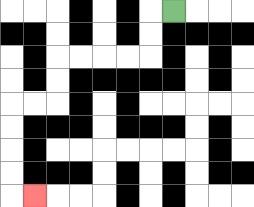{'start': '[7, 0]', 'end': '[1, 8]', 'path_directions': 'L,D,D,L,L,L,L,D,D,L,L,D,D,D,D,R', 'path_coordinates': '[[7, 0], [6, 0], [6, 1], [6, 2], [5, 2], [4, 2], [3, 2], [2, 2], [2, 3], [2, 4], [1, 4], [0, 4], [0, 5], [0, 6], [0, 7], [0, 8], [1, 8]]'}